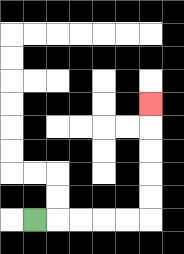{'start': '[1, 9]', 'end': '[6, 4]', 'path_directions': 'R,R,R,R,R,U,U,U,U,U', 'path_coordinates': '[[1, 9], [2, 9], [3, 9], [4, 9], [5, 9], [6, 9], [6, 8], [6, 7], [6, 6], [6, 5], [6, 4]]'}